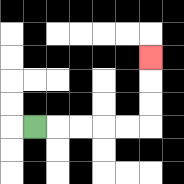{'start': '[1, 5]', 'end': '[6, 2]', 'path_directions': 'R,R,R,R,R,U,U,U', 'path_coordinates': '[[1, 5], [2, 5], [3, 5], [4, 5], [5, 5], [6, 5], [6, 4], [6, 3], [6, 2]]'}